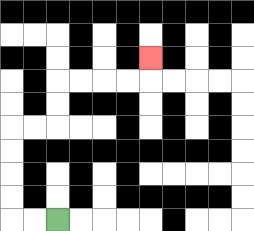{'start': '[2, 9]', 'end': '[6, 2]', 'path_directions': 'L,L,U,U,U,U,R,R,U,U,R,R,R,R,U', 'path_coordinates': '[[2, 9], [1, 9], [0, 9], [0, 8], [0, 7], [0, 6], [0, 5], [1, 5], [2, 5], [2, 4], [2, 3], [3, 3], [4, 3], [5, 3], [6, 3], [6, 2]]'}